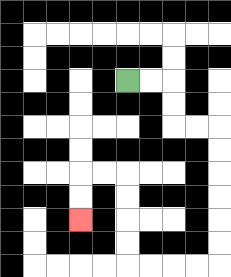{'start': '[5, 3]', 'end': '[3, 9]', 'path_directions': 'R,R,D,D,R,R,D,D,D,D,D,D,L,L,L,L,U,U,U,U,L,L,D,D', 'path_coordinates': '[[5, 3], [6, 3], [7, 3], [7, 4], [7, 5], [8, 5], [9, 5], [9, 6], [9, 7], [9, 8], [9, 9], [9, 10], [9, 11], [8, 11], [7, 11], [6, 11], [5, 11], [5, 10], [5, 9], [5, 8], [5, 7], [4, 7], [3, 7], [3, 8], [3, 9]]'}